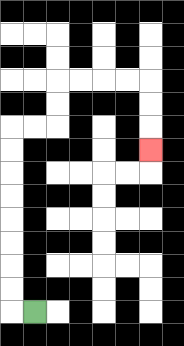{'start': '[1, 13]', 'end': '[6, 6]', 'path_directions': 'L,U,U,U,U,U,U,U,U,R,R,U,U,R,R,R,R,D,D,D', 'path_coordinates': '[[1, 13], [0, 13], [0, 12], [0, 11], [0, 10], [0, 9], [0, 8], [0, 7], [0, 6], [0, 5], [1, 5], [2, 5], [2, 4], [2, 3], [3, 3], [4, 3], [5, 3], [6, 3], [6, 4], [6, 5], [6, 6]]'}